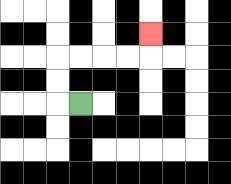{'start': '[3, 4]', 'end': '[6, 1]', 'path_directions': 'L,U,U,R,R,R,R,U', 'path_coordinates': '[[3, 4], [2, 4], [2, 3], [2, 2], [3, 2], [4, 2], [5, 2], [6, 2], [6, 1]]'}